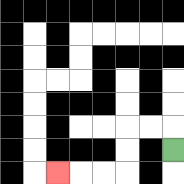{'start': '[7, 6]', 'end': '[2, 7]', 'path_directions': 'U,L,L,D,D,L,L,L', 'path_coordinates': '[[7, 6], [7, 5], [6, 5], [5, 5], [5, 6], [5, 7], [4, 7], [3, 7], [2, 7]]'}